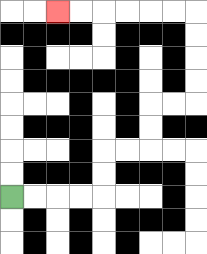{'start': '[0, 8]', 'end': '[2, 0]', 'path_directions': 'R,R,R,R,U,U,R,R,U,U,R,R,U,U,U,U,L,L,L,L,L,L', 'path_coordinates': '[[0, 8], [1, 8], [2, 8], [3, 8], [4, 8], [4, 7], [4, 6], [5, 6], [6, 6], [6, 5], [6, 4], [7, 4], [8, 4], [8, 3], [8, 2], [8, 1], [8, 0], [7, 0], [6, 0], [5, 0], [4, 0], [3, 0], [2, 0]]'}